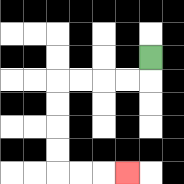{'start': '[6, 2]', 'end': '[5, 7]', 'path_directions': 'D,L,L,L,L,D,D,D,D,R,R,R', 'path_coordinates': '[[6, 2], [6, 3], [5, 3], [4, 3], [3, 3], [2, 3], [2, 4], [2, 5], [2, 6], [2, 7], [3, 7], [4, 7], [5, 7]]'}